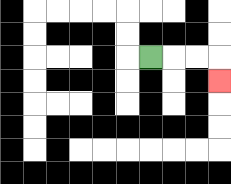{'start': '[6, 2]', 'end': '[9, 3]', 'path_directions': 'R,R,R,D', 'path_coordinates': '[[6, 2], [7, 2], [8, 2], [9, 2], [9, 3]]'}